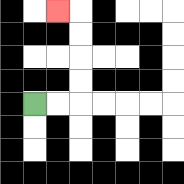{'start': '[1, 4]', 'end': '[2, 0]', 'path_directions': 'R,R,U,U,U,U,L', 'path_coordinates': '[[1, 4], [2, 4], [3, 4], [3, 3], [3, 2], [3, 1], [3, 0], [2, 0]]'}